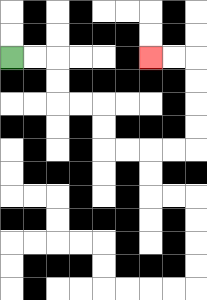{'start': '[0, 2]', 'end': '[6, 2]', 'path_directions': 'R,R,D,D,R,R,D,D,R,R,R,R,U,U,U,U,L,L', 'path_coordinates': '[[0, 2], [1, 2], [2, 2], [2, 3], [2, 4], [3, 4], [4, 4], [4, 5], [4, 6], [5, 6], [6, 6], [7, 6], [8, 6], [8, 5], [8, 4], [8, 3], [8, 2], [7, 2], [6, 2]]'}